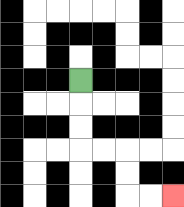{'start': '[3, 3]', 'end': '[7, 8]', 'path_directions': 'D,D,D,R,R,D,D,R,R', 'path_coordinates': '[[3, 3], [3, 4], [3, 5], [3, 6], [4, 6], [5, 6], [5, 7], [5, 8], [6, 8], [7, 8]]'}